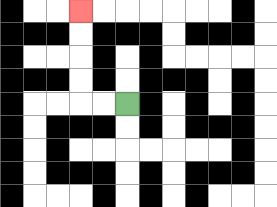{'start': '[5, 4]', 'end': '[3, 0]', 'path_directions': 'L,L,U,U,U,U', 'path_coordinates': '[[5, 4], [4, 4], [3, 4], [3, 3], [3, 2], [3, 1], [3, 0]]'}